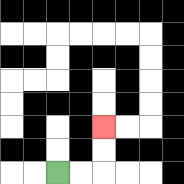{'start': '[2, 7]', 'end': '[4, 5]', 'path_directions': 'R,R,U,U', 'path_coordinates': '[[2, 7], [3, 7], [4, 7], [4, 6], [4, 5]]'}